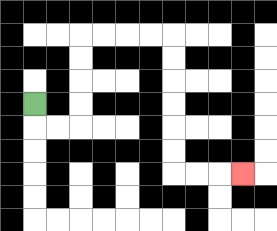{'start': '[1, 4]', 'end': '[10, 7]', 'path_directions': 'D,R,R,U,U,U,U,R,R,R,R,D,D,D,D,D,D,R,R,R', 'path_coordinates': '[[1, 4], [1, 5], [2, 5], [3, 5], [3, 4], [3, 3], [3, 2], [3, 1], [4, 1], [5, 1], [6, 1], [7, 1], [7, 2], [7, 3], [7, 4], [7, 5], [7, 6], [7, 7], [8, 7], [9, 7], [10, 7]]'}